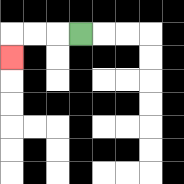{'start': '[3, 1]', 'end': '[0, 2]', 'path_directions': 'L,L,L,D', 'path_coordinates': '[[3, 1], [2, 1], [1, 1], [0, 1], [0, 2]]'}